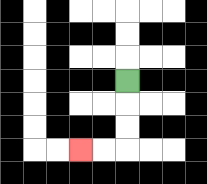{'start': '[5, 3]', 'end': '[3, 6]', 'path_directions': 'D,D,D,L,L', 'path_coordinates': '[[5, 3], [5, 4], [5, 5], [5, 6], [4, 6], [3, 6]]'}